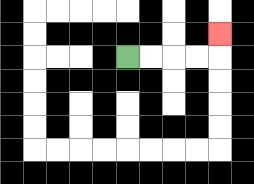{'start': '[5, 2]', 'end': '[9, 1]', 'path_directions': 'R,R,R,R,U', 'path_coordinates': '[[5, 2], [6, 2], [7, 2], [8, 2], [9, 2], [9, 1]]'}